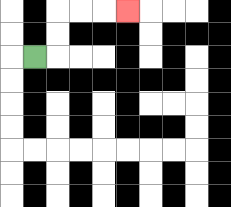{'start': '[1, 2]', 'end': '[5, 0]', 'path_directions': 'R,U,U,R,R,R', 'path_coordinates': '[[1, 2], [2, 2], [2, 1], [2, 0], [3, 0], [4, 0], [5, 0]]'}